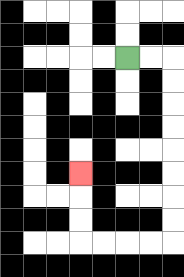{'start': '[5, 2]', 'end': '[3, 7]', 'path_directions': 'R,R,D,D,D,D,D,D,D,D,L,L,L,L,U,U,U', 'path_coordinates': '[[5, 2], [6, 2], [7, 2], [7, 3], [7, 4], [7, 5], [7, 6], [7, 7], [7, 8], [7, 9], [7, 10], [6, 10], [5, 10], [4, 10], [3, 10], [3, 9], [3, 8], [3, 7]]'}